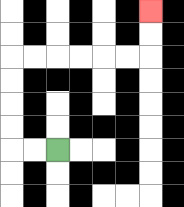{'start': '[2, 6]', 'end': '[6, 0]', 'path_directions': 'L,L,U,U,U,U,R,R,R,R,R,R,U,U', 'path_coordinates': '[[2, 6], [1, 6], [0, 6], [0, 5], [0, 4], [0, 3], [0, 2], [1, 2], [2, 2], [3, 2], [4, 2], [5, 2], [6, 2], [6, 1], [6, 0]]'}